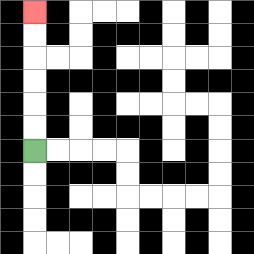{'start': '[1, 6]', 'end': '[1, 0]', 'path_directions': 'U,U,U,U,U,U', 'path_coordinates': '[[1, 6], [1, 5], [1, 4], [1, 3], [1, 2], [1, 1], [1, 0]]'}